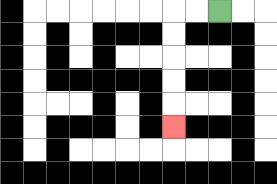{'start': '[9, 0]', 'end': '[7, 5]', 'path_directions': 'L,L,D,D,D,D,D', 'path_coordinates': '[[9, 0], [8, 0], [7, 0], [7, 1], [7, 2], [7, 3], [7, 4], [7, 5]]'}